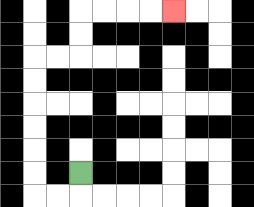{'start': '[3, 7]', 'end': '[7, 0]', 'path_directions': 'D,L,L,U,U,U,U,U,U,R,R,U,U,R,R,R,R', 'path_coordinates': '[[3, 7], [3, 8], [2, 8], [1, 8], [1, 7], [1, 6], [1, 5], [1, 4], [1, 3], [1, 2], [2, 2], [3, 2], [3, 1], [3, 0], [4, 0], [5, 0], [6, 0], [7, 0]]'}